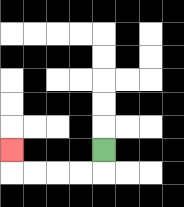{'start': '[4, 6]', 'end': '[0, 6]', 'path_directions': 'D,L,L,L,L,U', 'path_coordinates': '[[4, 6], [4, 7], [3, 7], [2, 7], [1, 7], [0, 7], [0, 6]]'}